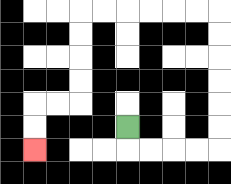{'start': '[5, 5]', 'end': '[1, 6]', 'path_directions': 'D,R,R,R,R,U,U,U,U,U,U,L,L,L,L,L,L,D,D,D,D,L,L,D,D', 'path_coordinates': '[[5, 5], [5, 6], [6, 6], [7, 6], [8, 6], [9, 6], [9, 5], [9, 4], [9, 3], [9, 2], [9, 1], [9, 0], [8, 0], [7, 0], [6, 0], [5, 0], [4, 0], [3, 0], [3, 1], [3, 2], [3, 3], [3, 4], [2, 4], [1, 4], [1, 5], [1, 6]]'}